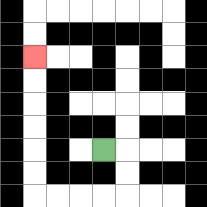{'start': '[4, 6]', 'end': '[1, 2]', 'path_directions': 'R,D,D,L,L,L,L,U,U,U,U,U,U', 'path_coordinates': '[[4, 6], [5, 6], [5, 7], [5, 8], [4, 8], [3, 8], [2, 8], [1, 8], [1, 7], [1, 6], [1, 5], [1, 4], [1, 3], [1, 2]]'}